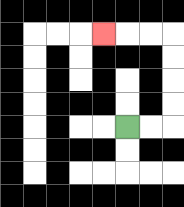{'start': '[5, 5]', 'end': '[4, 1]', 'path_directions': 'R,R,U,U,U,U,L,L,L', 'path_coordinates': '[[5, 5], [6, 5], [7, 5], [7, 4], [7, 3], [7, 2], [7, 1], [6, 1], [5, 1], [4, 1]]'}